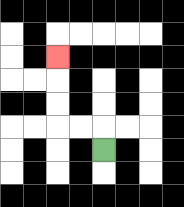{'start': '[4, 6]', 'end': '[2, 2]', 'path_directions': 'U,L,L,U,U,U', 'path_coordinates': '[[4, 6], [4, 5], [3, 5], [2, 5], [2, 4], [2, 3], [2, 2]]'}